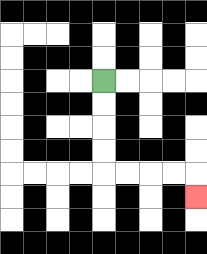{'start': '[4, 3]', 'end': '[8, 8]', 'path_directions': 'D,D,D,D,R,R,R,R,D', 'path_coordinates': '[[4, 3], [4, 4], [4, 5], [4, 6], [4, 7], [5, 7], [6, 7], [7, 7], [8, 7], [8, 8]]'}